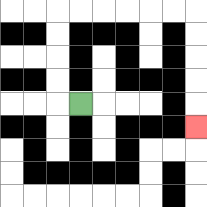{'start': '[3, 4]', 'end': '[8, 5]', 'path_directions': 'L,U,U,U,U,R,R,R,R,R,R,D,D,D,D,D', 'path_coordinates': '[[3, 4], [2, 4], [2, 3], [2, 2], [2, 1], [2, 0], [3, 0], [4, 0], [5, 0], [6, 0], [7, 0], [8, 0], [8, 1], [8, 2], [8, 3], [8, 4], [8, 5]]'}